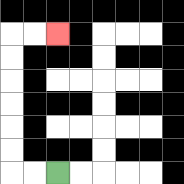{'start': '[2, 7]', 'end': '[2, 1]', 'path_directions': 'L,L,U,U,U,U,U,U,R,R', 'path_coordinates': '[[2, 7], [1, 7], [0, 7], [0, 6], [0, 5], [0, 4], [0, 3], [0, 2], [0, 1], [1, 1], [2, 1]]'}